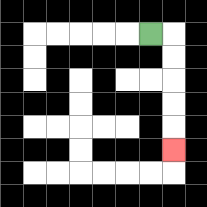{'start': '[6, 1]', 'end': '[7, 6]', 'path_directions': 'R,D,D,D,D,D', 'path_coordinates': '[[6, 1], [7, 1], [7, 2], [7, 3], [7, 4], [7, 5], [7, 6]]'}